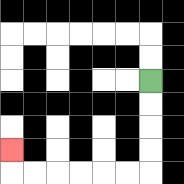{'start': '[6, 3]', 'end': '[0, 6]', 'path_directions': 'D,D,D,D,L,L,L,L,L,L,U', 'path_coordinates': '[[6, 3], [6, 4], [6, 5], [6, 6], [6, 7], [5, 7], [4, 7], [3, 7], [2, 7], [1, 7], [0, 7], [0, 6]]'}